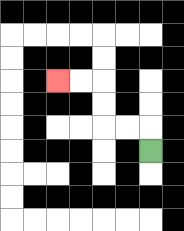{'start': '[6, 6]', 'end': '[2, 3]', 'path_directions': 'U,L,L,U,U,L,L', 'path_coordinates': '[[6, 6], [6, 5], [5, 5], [4, 5], [4, 4], [4, 3], [3, 3], [2, 3]]'}